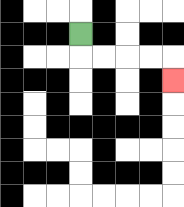{'start': '[3, 1]', 'end': '[7, 3]', 'path_directions': 'D,R,R,R,R,D', 'path_coordinates': '[[3, 1], [3, 2], [4, 2], [5, 2], [6, 2], [7, 2], [7, 3]]'}